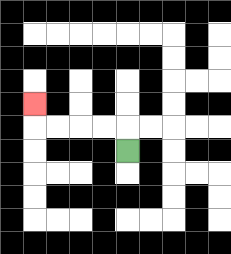{'start': '[5, 6]', 'end': '[1, 4]', 'path_directions': 'U,L,L,L,L,U', 'path_coordinates': '[[5, 6], [5, 5], [4, 5], [3, 5], [2, 5], [1, 5], [1, 4]]'}